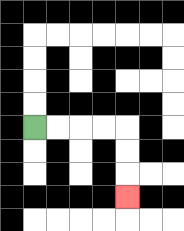{'start': '[1, 5]', 'end': '[5, 8]', 'path_directions': 'R,R,R,R,D,D,D', 'path_coordinates': '[[1, 5], [2, 5], [3, 5], [4, 5], [5, 5], [5, 6], [5, 7], [5, 8]]'}